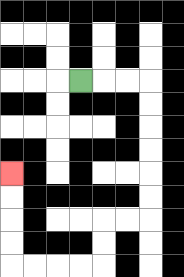{'start': '[3, 3]', 'end': '[0, 7]', 'path_directions': 'R,R,R,D,D,D,D,D,D,L,L,D,D,L,L,L,L,U,U,U,U', 'path_coordinates': '[[3, 3], [4, 3], [5, 3], [6, 3], [6, 4], [6, 5], [6, 6], [6, 7], [6, 8], [6, 9], [5, 9], [4, 9], [4, 10], [4, 11], [3, 11], [2, 11], [1, 11], [0, 11], [0, 10], [0, 9], [0, 8], [0, 7]]'}